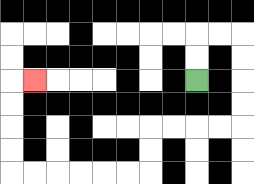{'start': '[8, 3]', 'end': '[1, 3]', 'path_directions': 'U,U,R,R,D,D,D,D,L,L,L,L,D,D,L,L,L,L,L,L,U,U,U,U,R', 'path_coordinates': '[[8, 3], [8, 2], [8, 1], [9, 1], [10, 1], [10, 2], [10, 3], [10, 4], [10, 5], [9, 5], [8, 5], [7, 5], [6, 5], [6, 6], [6, 7], [5, 7], [4, 7], [3, 7], [2, 7], [1, 7], [0, 7], [0, 6], [0, 5], [0, 4], [0, 3], [1, 3]]'}